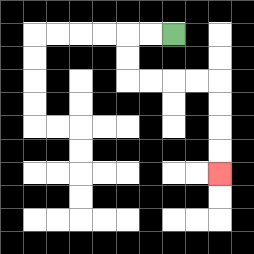{'start': '[7, 1]', 'end': '[9, 7]', 'path_directions': 'L,L,D,D,R,R,R,R,D,D,D,D', 'path_coordinates': '[[7, 1], [6, 1], [5, 1], [5, 2], [5, 3], [6, 3], [7, 3], [8, 3], [9, 3], [9, 4], [9, 5], [9, 6], [9, 7]]'}